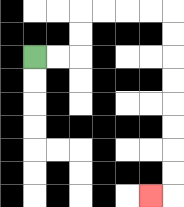{'start': '[1, 2]', 'end': '[6, 8]', 'path_directions': 'R,R,U,U,R,R,R,R,D,D,D,D,D,D,D,D,L', 'path_coordinates': '[[1, 2], [2, 2], [3, 2], [3, 1], [3, 0], [4, 0], [5, 0], [6, 0], [7, 0], [7, 1], [7, 2], [7, 3], [7, 4], [7, 5], [7, 6], [7, 7], [7, 8], [6, 8]]'}